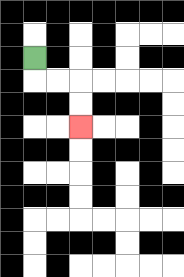{'start': '[1, 2]', 'end': '[3, 5]', 'path_directions': 'D,R,R,D,D', 'path_coordinates': '[[1, 2], [1, 3], [2, 3], [3, 3], [3, 4], [3, 5]]'}